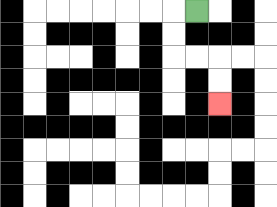{'start': '[8, 0]', 'end': '[9, 4]', 'path_directions': 'L,D,D,R,R,D,D', 'path_coordinates': '[[8, 0], [7, 0], [7, 1], [7, 2], [8, 2], [9, 2], [9, 3], [9, 4]]'}